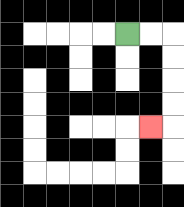{'start': '[5, 1]', 'end': '[6, 5]', 'path_directions': 'R,R,D,D,D,D,L', 'path_coordinates': '[[5, 1], [6, 1], [7, 1], [7, 2], [7, 3], [7, 4], [7, 5], [6, 5]]'}